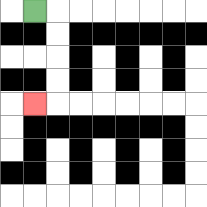{'start': '[1, 0]', 'end': '[1, 4]', 'path_directions': 'R,D,D,D,D,L', 'path_coordinates': '[[1, 0], [2, 0], [2, 1], [2, 2], [2, 3], [2, 4], [1, 4]]'}